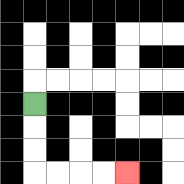{'start': '[1, 4]', 'end': '[5, 7]', 'path_directions': 'D,D,D,R,R,R,R', 'path_coordinates': '[[1, 4], [1, 5], [1, 6], [1, 7], [2, 7], [3, 7], [4, 7], [5, 7]]'}